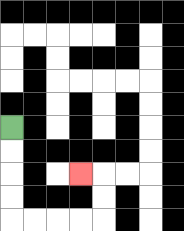{'start': '[0, 5]', 'end': '[3, 7]', 'path_directions': 'D,D,D,D,R,R,R,R,U,U,L', 'path_coordinates': '[[0, 5], [0, 6], [0, 7], [0, 8], [0, 9], [1, 9], [2, 9], [3, 9], [4, 9], [4, 8], [4, 7], [3, 7]]'}